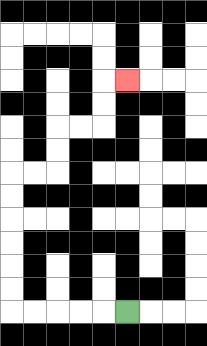{'start': '[5, 13]', 'end': '[5, 3]', 'path_directions': 'L,L,L,L,L,U,U,U,U,U,U,R,R,U,U,R,R,U,U,R', 'path_coordinates': '[[5, 13], [4, 13], [3, 13], [2, 13], [1, 13], [0, 13], [0, 12], [0, 11], [0, 10], [0, 9], [0, 8], [0, 7], [1, 7], [2, 7], [2, 6], [2, 5], [3, 5], [4, 5], [4, 4], [4, 3], [5, 3]]'}